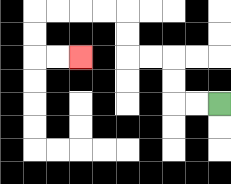{'start': '[9, 4]', 'end': '[3, 2]', 'path_directions': 'L,L,U,U,L,L,U,U,L,L,L,L,D,D,R,R', 'path_coordinates': '[[9, 4], [8, 4], [7, 4], [7, 3], [7, 2], [6, 2], [5, 2], [5, 1], [5, 0], [4, 0], [3, 0], [2, 0], [1, 0], [1, 1], [1, 2], [2, 2], [3, 2]]'}